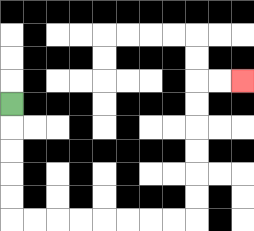{'start': '[0, 4]', 'end': '[10, 3]', 'path_directions': 'D,D,D,D,D,R,R,R,R,R,R,R,R,U,U,U,U,U,U,R,R', 'path_coordinates': '[[0, 4], [0, 5], [0, 6], [0, 7], [0, 8], [0, 9], [1, 9], [2, 9], [3, 9], [4, 9], [5, 9], [6, 9], [7, 9], [8, 9], [8, 8], [8, 7], [8, 6], [8, 5], [8, 4], [8, 3], [9, 3], [10, 3]]'}